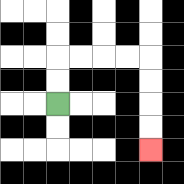{'start': '[2, 4]', 'end': '[6, 6]', 'path_directions': 'U,U,R,R,R,R,D,D,D,D', 'path_coordinates': '[[2, 4], [2, 3], [2, 2], [3, 2], [4, 2], [5, 2], [6, 2], [6, 3], [6, 4], [6, 5], [6, 6]]'}